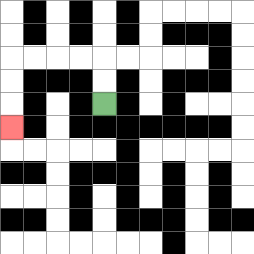{'start': '[4, 4]', 'end': '[0, 5]', 'path_directions': 'U,U,L,L,L,L,D,D,D', 'path_coordinates': '[[4, 4], [4, 3], [4, 2], [3, 2], [2, 2], [1, 2], [0, 2], [0, 3], [0, 4], [0, 5]]'}